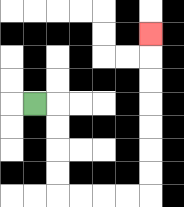{'start': '[1, 4]', 'end': '[6, 1]', 'path_directions': 'R,D,D,D,D,R,R,R,R,U,U,U,U,U,U,U', 'path_coordinates': '[[1, 4], [2, 4], [2, 5], [2, 6], [2, 7], [2, 8], [3, 8], [4, 8], [5, 8], [6, 8], [6, 7], [6, 6], [6, 5], [6, 4], [6, 3], [6, 2], [6, 1]]'}